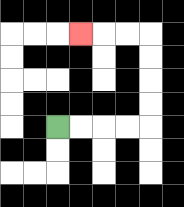{'start': '[2, 5]', 'end': '[3, 1]', 'path_directions': 'R,R,R,R,U,U,U,U,L,L,L', 'path_coordinates': '[[2, 5], [3, 5], [4, 5], [5, 5], [6, 5], [6, 4], [6, 3], [6, 2], [6, 1], [5, 1], [4, 1], [3, 1]]'}